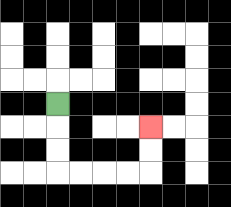{'start': '[2, 4]', 'end': '[6, 5]', 'path_directions': 'D,D,D,R,R,R,R,U,U', 'path_coordinates': '[[2, 4], [2, 5], [2, 6], [2, 7], [3, 7], [4, 7], [5, 7], [6, 7], [6, 6], [6, 5]]'}